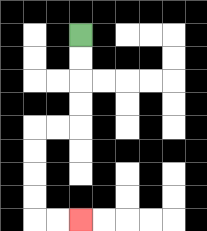{'start': '[3, 1]', 'end': '[3, 9]', 'path_directions': 'D,D,D,D,L,L,D,D,D,D,R,R', 'path_coordinates': '[[3, 1], [3, 2], [3, 3], [3, 4], [3, 5], [2, 5], [1, 5], [1, 6], [1, 7], [1, 8], [1, 9], [2, 9], [3, 9]]'}